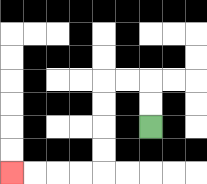{'start': '[6, 5]', 'end': '[0, 7]', 'path_directions': 'U,U,L,L,D,D,D,D,L,L,L,L', 'path_coordinates': '[[6, 5], [6, 4], [6, 3], [5, 3], [4, 3], [4, 4], [4, 5], [4, 6], [4, 7], [3, 7], [2, 7], [1, 7], [0, 7]]'}